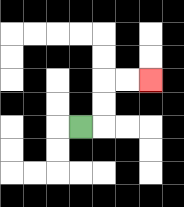{'start': '[3, 5]', 'end': '[6, 3]', 'path_directions': 'R,U,U,R,R', 'path_coordinates': '[[3, 5], [4, 5], [4, 4], [4, 3], [5, 3], [6, 3]]'}